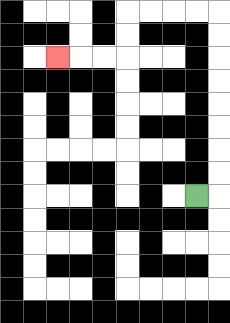{'start': '[8, 8]', 'end': '[2, 2]', 'path_directions': 'R,U,U,U,U,U,U,U,U,L,L,L,L,D,D,L,L,L', 'path_coordinates': '[[8, 8], [9, 8], [9, 7], [9, 6], [9, 5], [9, 4], [9, 3], [9, 2], [9, 1], [9, 0], [8, 0], [7, 0], [6, 0], [5, 0], [5, 1], [5, 2], [4, 2], [3, 2], [2, 2]]'}